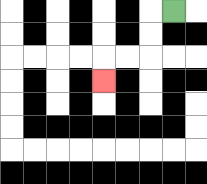{'start': '[7, 0]', 'end': '[4, 3]', 'path_directions': 'L,D,D,L,L,D', 'path_coordinates': '[[7, 0], [6, 0], [6, 1], [6, 2], [5, 2], [4, 2], [4, 3]]'}